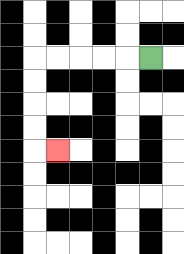{'start': '[6, 2]', 'end': '[2, 6]', 'path_directions': 'L,L,L,L,L,D,D,D,D,R', 'path_coordinates': '[[6, 2], [5, 2], [4, 2], [3, 2], [2, 2], [1, 2], [1, 3], [1, 4], [1, 5], [1, 6], [2, 6]]'}